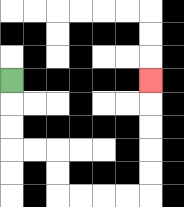{'start': '[0, 3]', 'end': '[6, 3]', 'path_directions': 'D,D,D,R,R,D,D,R,R,R,R,U,U,U,U,U', 'path_coordinates': '[[0, 3], [0, 4], [0, 5], [0, 6], [1, 6], [2, 6], [2, 7], [2, 8], [3, 8], [4, 8], [5, 8], [6, 8], [6, 7], [6, 6], [6, 5], [6, 4], [6, 3]]'}